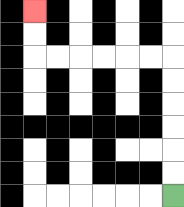{'start': '[7, 8]', 'end': '[1, 0]', 'path_directions': 'U,U,U,U,U,U,L,L,L,L,L,L,U,U', 'path_coordinates': '[[7, 8], [7, 7], [7, 6], [7, 5], [7, 4], [7, 3], [7, 2], [6, 2], [5, 2], [4, 2], [3, 2], [2, 2], [1, 2], [1, 1], [1, 0]]'}